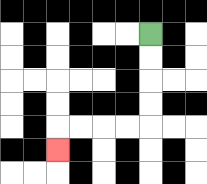{'start': '[6, 1]', 'end': '[2, 6]', 'path_directions': 'D,D,D,D,L,L,L,L,D', 'path_coordinates': '[[6, 1], [6, 2], [6, 3], [6, 4], [6, 5], [5, 5], [4, 5], [3, 5], [2, 5], [2, 6]]'}